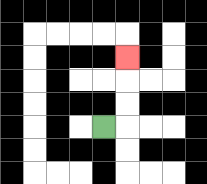{'start': '[4, 5]', 'end': '[5, 2]', 'path_directions': 'R,U,U,U', 'path_coordinates': '[[4, 5], [5, 5], [5, 4], [5, 3], [5, 2]]'}